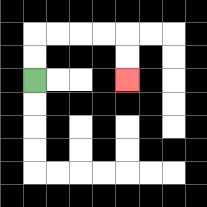{'start': '[1, 3]', 'end': '[5, 3]', 'path_directions': 'U,U,R,R,R,R,D,D', 'path_coordinates': '[[1, 3], [1, 2], [1, 1], [2, 1], [3, 1], [4, 1], [5, 1], [5, 2], [5, 3]]'}